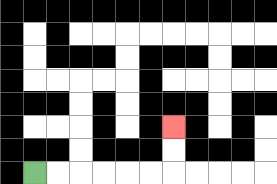{'start': '[1, 7]', 'end': '[7, 5]', 'path_directions': 'R,R,R,R,R,R,U,U', 'path_coordinates': '[[1, 7], [2, 7], [3, 7], [4, 7], [5, 7], [6, 7], [7, 7], [7, 6], [7, 5]]'}